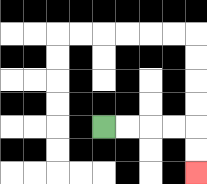{'start': '[4, 5]', 'end': '[8, 7]', 'path_directions': 'R,R,R,R,D,D', 'path_coordinates': '[[4, 5], [5, 5], [6, 5], [7, 5], [8, 5], [8, 6], [8, 7]]'}